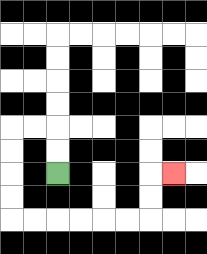{'start': '[2, 7]', 'end': '[7, 7]', 'path_directions': 'U,U,L,L,D,D,D,D,R,R,R,R,R,R,U,U,R', 'path_coordinates': '[[2, 7], [2, 6], [2, 5], [1, 5], [0, 5], [0, 6], [0, 7], [0, 8], [0, 9], [1, 9], [2, 9], [3, 9], [4, 9], [5, 9], [6, 9], [6, 8], [6, 7], [7, 7]]'}